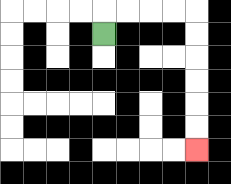{'start': '[4, 1]', 'end': '[8, 6]', 'path_directions': 'U,R,R,R,R,D,D,D,D,D,D', 'path_coordinates': '[[4, 1], [4, 0], [5, 0], [6, 0], [7, 0], [8, 0], [8, 1], [8, 2], [8, 3], [8, 4], [8, 5], [8, 6]]'}